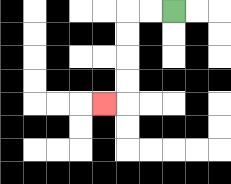{'start': '[7, 0]', 'end': '[4, 4]', 'path_directions': 'L,L,D,D,D,D,L', 'path_coordinates': '[[7, 0], [6, 0], [5, 0], [5, 1], [5, 2], [5, 3], [5, 4], [4, 4]]'}